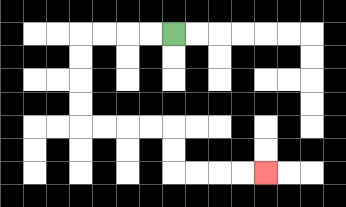{'start': '[7, 1]', 'end': '[11, 7]', 'path_directions': 'L,L,L,L,D,D,D,D,R,R,R,R,D,D,R,R,R,R', 'path_coordinates': '[[7, 1], [6, 1], [5, 1], [4, 1], [3, 1], [3, 2], [3, 3], [3, 4], [3, 5], [4, 5], [5, 5], [6, 5], [7, 5], [7, 6], [7, 7], [8, 7], [9, 7], [10, 7], [11, 7]]'}